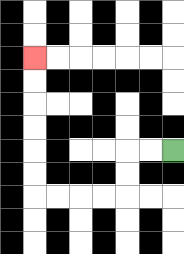{'start': '[7, 6]', 'end': '[1, 2]', 'path_directions': 'L,L,D,D,L,L,L,L,U,U,U,U,U,U', 'path_coordinates': '[[7, 6], [6, 6], [5, 6], [5, 7], [5, 8], [4, 8], [3, 8], [2, 8], [1, 8], [1, 7], [1, 6], [1, 5], [1, 4], [1, 3], [1, 2]]'}